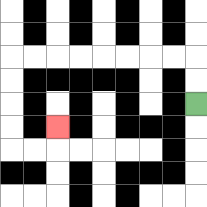{'start': '[8, 4]', 'end': '[2, 5]', 'path_directions': 'U,U,L,L,L,L,L,L,L,L,D,D,D,D,R,R,U', 'path_coordinates': '[[8, 4], [8, 3], [8, 2], [7, 2], [6, 2], [5, 2], [4, 2], [3, 2], [2, 2], [1, 2], [0, 2], [0, 3], [0, 4], [0, 5], [0, 6], [1, 6], [2, 6], [2, 5]]'}